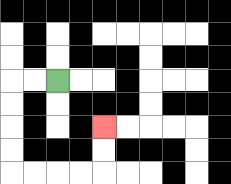{'start': '[2, 3]', 'end': '[4, 5]', 'path_directions': 'L,L,D,D,D,D,R,R,R,R,U,U', 'path_coordinates': '[[2, 3], [1, 3], [0, 3], [0, 4], [0, 5], [0, 6], [0, 7], [1, 7], [2, 7], [3, 7], [4, 7], [4, 6], [4, 5]]'}